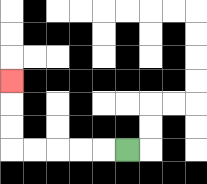{'start': '[5, 6]', 'end': '[0, 3]', 'path_directions': 'L,L,L,L,L,U,U,U', 'path_coordinates': '[[5, 6], [4, 6], [3, 6], [2, 6], [1, 6], [0, 6], [0, 5], [0, 4], [0, 3]]'}